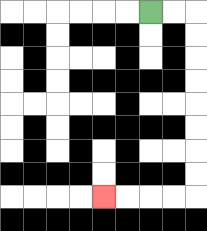{'start': '[6, 0]', 'end': '[4, 8]', 'path_directions': 'R,R,D,D,D,D,D,D,D,D,L,L,L,L', 'path_coordinates': '[[6, 0], [7, 0], [8, 0], [8, 1], [8, 2], [8, 3], [8, 4], [8, 5], [8, 6], [8, 7], [8, 8], [7, 8], [6, 8], [5, 8], [4, 8]]'}